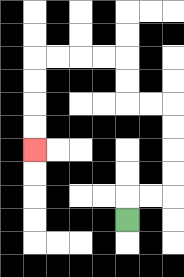{'start': '[5, 9]', 'end': '[1, 6]', 'path_directions': 'U,R,R,U,U,U,U,L,L,U,U,L,L,L,L,D,D,D,D', 'path_coordinates': '[[5, 9], [5, 8], [6, 8], [7, 8], [7, 7], [7, 6], [7, 5], [7, 4], [6, 4], [5, 4], [5, 3], [5, 2], [4, 2], [3, 2], [2, 2], [1, 2], [1, 3], [1, 4], [1, 5], [1, 6]]'}